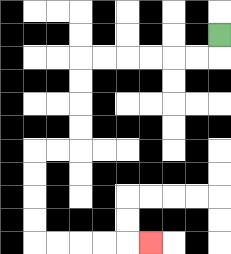{'start': '[9, 1]', 'end': '[6, 10]', 'path_directions': 'D,L,L,L,L,L,L,D,D,D,D,L,L,D,D,D,D,R,R,R,R,R', 'path_coordinates': '[[9, 1], [9, 2], [8, 2], [7, 2], [6, 2], [5, 2], [4, 2], [3, 2], [3, 3], [3, 4], [3, 5], [3, 6], [2, 6], [1, 6], [1, 7], [1, 8], [1, 9], [1, 10], [2, 10], [3, 10], [4, 10], [5, 10], [6, 10]]'}